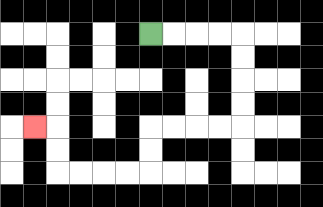{'start': '[6, 1]', 'end': '[1, 5]', 'path_directions': 'R,R,R,R,D,D,D,D,L,L,L,L,D,D,L,L,L,L,U,U,L', 'path_coordinates': '[[6, 1], [7, 1], [8, 1], [9, 1], [10, 1], [10, 2], [10, 3], [10, 4], [10, 5], [9, 5], [8, 5], [7, 5], [6, 5], [6, 6], [6, 7], [5, 7], [4, 7], [3, 7], [2, 7], [2, 6], [2, 5], [1, 5]]'}